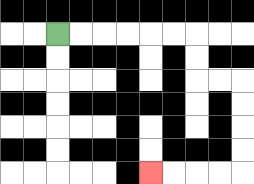{'start': '[2, 1]', 'end': '[6, 7]', 'path_directions': 'R,R,R,R,R,R,D,D,R,R,D,D,D,D,L,L,L,L', 'path_coordinates': '[[2, 1], [3, 1], [4, 1], [5, 1], [6, 1], [7, 1], [8, 1], [8, 2], [8, 3], [9, 3], [10, 3], [10, 4], [10, 5], [10, 6], [10, 7], [9, 7], [8, 7], [7, 7], [6, 7]]'}